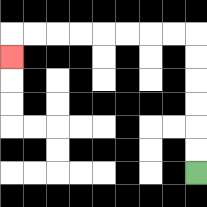{'start': '[8, 7]', 'end': '[0, 2]', 'path_directions': 'U,U,U,U,U,U,L,L,L,L,L,L,L,L,D', 'path_coordinates': '[[8, 7], [8, 6], [8, 5], [8, 4], [8, 3], [8, 2], [8, 1], [7, 1], [6, 1], [5, 1], [4, 1], [3, 1], [2, 1], [1, 1], [0, 1], [0, 2]]'}